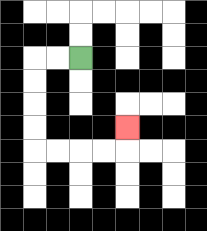{'start': '[3, 2]', 'end': '[5, 5]', 'path_directions': 'L,L,D,D,D,D,R,R,R,R,U', 'path_coordinates': '[[3, 2], [2, 2], [1, 2], [1, 3], [1, 4], [1, 5], [1, 6], [2, 6], [3, 6], [4, 6], [5, 6], [5, 5]]'}